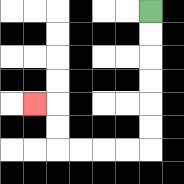{'start': '[6, 0]', 'end': '[1, 4]', 'path_directions': 'D,D,D,D,D,D,L,L,L,L,U,U,L', 'path_coordinates': '[[6, 0], [6, 1], [6, 2], [6, 3], [6, 4], [6, 5], [6, 6], [5, 6], [4, 6], [3, 6], [2, 6], [2, 5], [2, 4], [1, 4]]'}